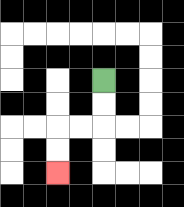{'start': '[4, 3]', 'end': '[2, 7]', 'path_directions': 'D,D,L,L,D,D', 'path_coordinates': '[[4, 3], [4, 4], [4, 5], [3, 5], [2, 5], [2, 6], [2, 7]]'}